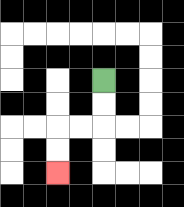{'start': '[4, 3]', 'end': '[2, 7]', 'path_directions': 'D,D,L,L,D,D', 'path_coordinates': '[[4, 3], [4, 4], [4, 5], [3, 5], [2, 5], [2, 6], [2, 7]]'}